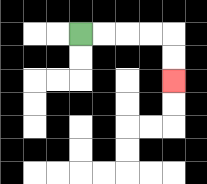{'start': '[3, 1]', 'end': '[7, 3]', 'path_directions': 'R,R,R,R,D,D', 'path_coordinates': '[[3, 1], [4, 1], [5, 1], [6, 1], [7, 1], [7, 2], [7, 3]]'}